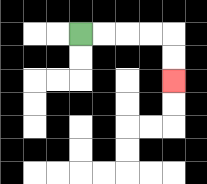{'start': '[3, 1]', 'end': '[7, 3]', 'path_directions': 'R,R,R,R,D,D', 'path_coordinates': '[[3, 1], [4, 1], [5, 1], [6, 1], [7, 1], [7, 2], [7, 3]]'}